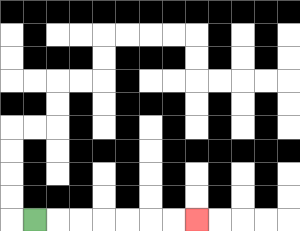{'start': '[1, 9]', 'end': '[8, 9]', 'path_directions': 'R,R,R,R,R,R,R', 'path_coordinates': '[[1, 9], [2, 9], [3, 9], [4, 9], [5, 9], [6, 9], [7, 9], [8, 9]]'}